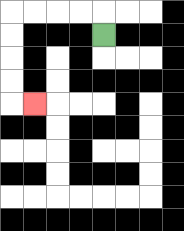{'start': '[4, 1]', 'end': '[1, 4]', 'path_directions': 'U,L,L,L,L,D,D,D,D,R', 'path_coordinates': '[[4, 1], [4, 0], [3, 0], [2, 0], [1, 0], [0, 0], [0, 1], [0, 2], [0, 3], [0, 4], [1, 4]]'}